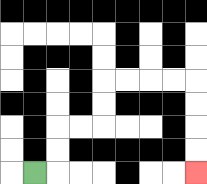{'start': '[1, 7]', 'end': '[8, 7]', 'path_directions': 'R,U,U,R,R,U,U,R,R,R,R,D,D,D,D', 'path_coordinates': '[[1, 7], [2, 7], [2, 6], [2, 5], [3, 5], [4, 5], [4, 4], [4, 3], [5, 3], [6, 3], [7, 3], [8, 3], [8, 4], [8, 5], [8, 6], [8, 7]]'}